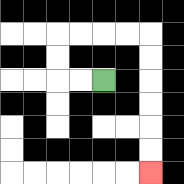{'start': '[4, 3]', 'end': '[6, 7]', 'path_directions': 'L,L,U,U,R,R,R,R,D,D,D,D,D,D', 'path_coordinates': '[[4, 3], [3, 3], [2, 3], [2, 2], [2, 1], [3, 1], [4, 1], [5, 1], [6, 1], [6, 2], [6, 3], [6, 4], [6, 5], [6, 6], [6, 7]]'}